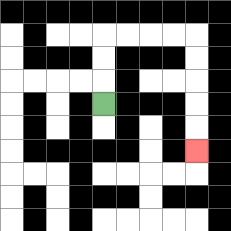{'start': '[4, 4]', 'end': '[8, 6]', 'path_directions': 'U,U,U,R,R,R,R,D,D,D,D,D', 'path_coordinates': '[[4, 4], [4, 3], [4, 2], [4, 1], [5, 1], [6, 1], [7, 1], [8, 1], [8, 2], [8, 3], [8, 4], [8, 5], [8, 6]]'}